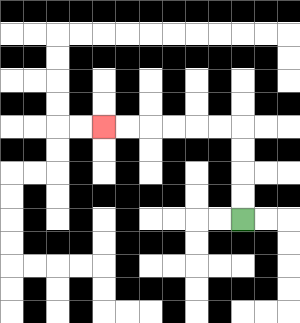{'start': '[10, 9]', 'end': '[4, 5]', 'path_directions': 'U,U,U,U,L,L,L,L,L,L', 'path_coordinates': '[[10, 9], [10, 8], [10, 7], [10, 6], [10, 5], [9, 5], [8, 5], [7, 5], [6, 5], [5, 5], [4, 5]]'}